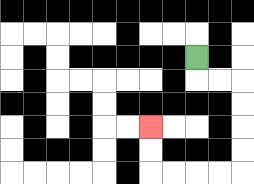{'start': '[8, 2]', 'end': '[6, 5]', 'path_directions': 'D,R,R,D,D,D,D,L,L,L,L,U,U', 'path_coordinates': '[[8, 2], [8, 3], [9, 3], [10, 3], [10, 4], [10, 5], [10, 6], [10, 7], [9, 7], [8, 7], [7, 7], [6, 7], [6, 6], [6, 5]]'}